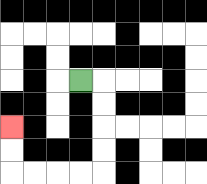{'start': '[3, 3]', 'end': '[0, 5]', 'path_directions': 'R,D,D,D,D,L,L,L,L,U,U', 'path_coordinates': '[[3, 3], [4, 3], [4, 4], [4, 5], [4, 6], [4, 7], [3, 7], [2, 7], [1, 7], [0, 7], [0, 6], [0, 5]]'}